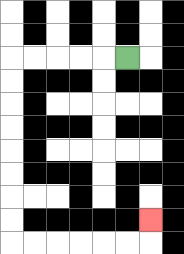{'start': '[5, 2]', 'end': '[6, 9]', 'path_directions': 'L,L,L,L,L,D,D,D,D,D,D,D,D,R,R,R,R,R,R,U', 'path_coordinates': '[[5, 2], [4, 2], [3, 2], [2, 2], [1, 2], [0, 2], [0, 3], [0, 4], [0, 5], [0, 6], [0, 7], [0, 8], [0, 9], [0, 10], [1, 10], [2, 10], [3, 10], [4, 10], [5, 10], [6, 10], [6, 9]]'}